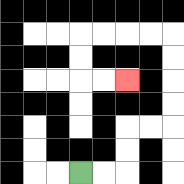{'start': '[3, 7]', 'end': '[5, 3]', 'path_directions': 'R,R,U,U,R,R,U,U,U,U,L,L,L,L,D,D,R,R', 'path_coordinates': '[[3, 7], [4, 7], [5, 7], [5, 6], [5, 5], [6, 5], [7, 5], [7, 4], [7, 3], [7, 2], [7, 1], [6, 1], [5, 1], [4, 1], [3, 1], [3, 2], [3, 3], [4, 3], [5, 3]]'}